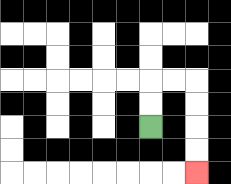{'start': '[6, 5]', 'end': '[8, 7]', 'path_directions': 'U,U,R,R,D,D,D,D', 'path_coordinates': '[[6, 5], [6, 4], [6, 3], [7, 3], [8, 3], [8, 4], [8, 5], [8, 6], [8, 7]]'}